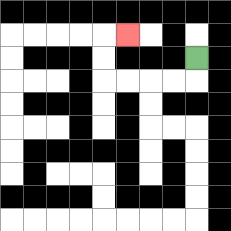{'start': '[8, 2]', 'end': '[5, 1]', 'path_directions': 'D,L,L,L,L,U,U,R', 'path_coordinates': '[[8, 2], [8, 3], [7, 3], [6, 3], [5, 3], [4, 3], [4, 2], [4, 1], [5, 1]]'}